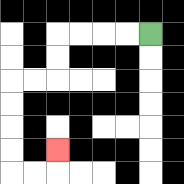{'start': '[6, 1]', 'end': '[2, 6]', 'path_directions': 'L,L,L,L,D,D,L,L,D,D,D,D,R,R,U', 'path_coordinates': '[[6, 1], [5, 1], [4, 1], [3, 1], [2, 1], [2, 2], [2, 3], [1, 3], [0, 3], [0, 4], [0, 5], [0, 6], [0, 7], [1, 7], [2, 7], [2, 6]]'}